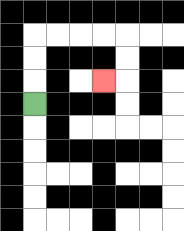{'start': '[1, 4]', 'end': '[4, 3]', 'path_directions': 'U,U,U,R,R,R,R,D,D,L', 'path_coordinates': '[[1, 4], [1, 3], [1, 2], [1, 1], [2, 1], [3, 1], [4, 1], [5, 1], [5, 2], [5, 3], [4, 3]]'}